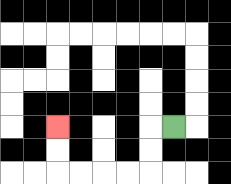{'start': '[7, 5]', 'end': '[2, 5]', 'path_directions': 'L,D,D,L,L,L,L,U,U', 'path_coordinates': '[[7, 5], [6, 5], [6, 6], [6, 7], [5, 7], [4, 7], [3, 7], [2, 7], [2, 6], [2, 5]]'}